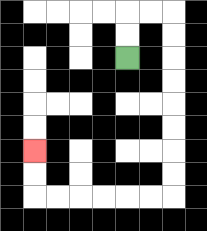{'start': '[5, 2]', 'end': '[1, 6]', 'path_directions': 'U,U,R,R,D,D,D,D,D,D,D,D,L,L,L,L,L,L,U,U', 'path_coordinates': '[[5, 2], [5, 1], [5, 0], [6, 0], [7, 0], [7, 1], [7, 2], [7, 3], [7, 4], [7, 5], [7, 6], [7, 7], [7, 8], [6, 8], [5, 8], [4, 8], [3, 8], [2, 8], [1, 8], [1, 7], [1, 6]]'}